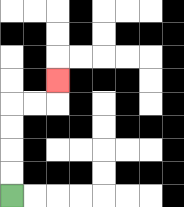{'start': '[0, 8]', 'end': '[2, 3]', 'path_directions': 'U,U,U,U,R,R,U', 'path_coordinates': '[[0, 8], [0, 7], [0, 6], [0, 5], [0, 4], [1, 4], [2, 4], [2, 3]]'}